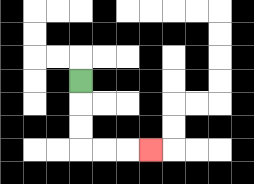{'start': '[3, 3]', 'end': '[6, 6]', 'path_directions': 'D,D,D,R,R,R', 'path_coordinates': '[[3, 3], [3, 4], [3, 5], [3, 6], [4, 6], [5, 6], [6, 6]]'}